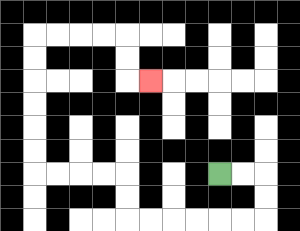{'start': '[9, 7]', 'end': '[6, 3]', 'path_directions': 'R,R,D,D,L,L,L,L,L,L,U,U,L,L,L,L,U,U,U,U,U,U,R,R,R,R,D,D,R', 'path_coordinates': '[[9, 7], [10, 7], [11, 7], [11, 8], [11, 9], [10, 9], [9, 9], [8, 9], [7, 9], [6, 9], [5, 9], [5, 8], [5, 7], [4, 7], [3, 7], [2, 7], [1, 7], [1, 6], [1, 5], [1, 4], [1, 3], [1, 2], [1, 1], [2, 1], [3, 1], [4, 1], [5, 1], [5, 2], [5, 3], [6, 3]]'}